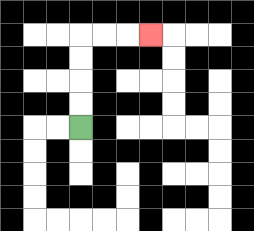{'start': '[3, 5]', 'end': '[6, 1]', 'path_directions': 'U,U,U,U,R,R,R', 'path_coordinates': '[[3, 5], [3, 4], [3, 3], [3, 2], [3, 1], [4, 1], [5, 1], [6, 1]]'}